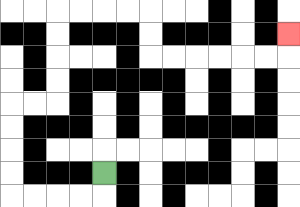{'start': '[4, 7]', 'end': '[12, 1]', 'path_directions': 'D,L,L,L,L,U,U,U,U,R,R,U,U,U,U,R,R,R,R,D,D,R,R,R,R,R,R,U', 'path_coordinates': '[[4, 7], [4, 8], [3, 8], [2, 8], [1, 8], [0, 8], [0, 7], [0, 6], [0, 5], [0, 4], [1, 4], [2, 4], [2, 3], [2, 2], [2, 1], [2, 0], [3, 0], [4, 0], [5, 0], [6, 0], [6, 1], [6, 2], [7, 2], [8, 2], [9, 2], [10, 2], [11, 2], [12, 2], [12, 1]]'}